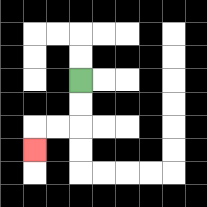{'start': '[3, 3]', 'end': '[1, 6]', 'path_directions': 'D,D,L,L,D', 'path_coordinates': '[[3, 3], [3, 4], [3, 5], [2, 5], [1, 5], [1, 6]]'}